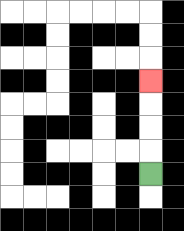{'start': '[6, 7]', 'end': '[6, 3]', 'path_directions': 'U,U,U,U', 'path_coordinates': '[[6, 7], [6, 6], [6, 5], [6, 4], [6, 3]]'}